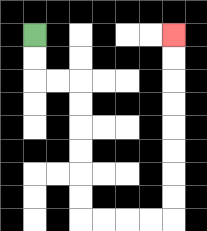{'start': '[1, 1]', 'end': '[7, 1]', 'path_directions': 'D,D,R,R,D,D,D,D,D,D,R,R,R,R,U,U,U,U,U,U,U,U', 'path_coordinates': '[[1, 1], [1, 2], [1, 3], [2, 3], [3, 3], [3, 4], [3, 5], [3, 6], [3, 7], [3, 8], [3, 9], [4, 9], [5, 9], [6, 9], [7, 9], [7, 8], [7, 7], [7, 6], [7, 5], [7, 4], [7, 3], [7, 2], [7, 1]]'}